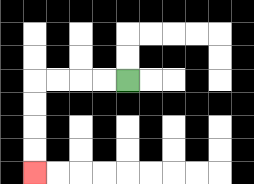{'start': '[5, 3]', 'end': '[1, 7]', 'path_directions': 'L,L,L,L,D,D,D,D', 'path_coordinates': '[[5, 3], [4, 3], [3, 3], [2, 3], [1, 3], [1, 4], [1, 5], [1, 6], [1, 7]]'}